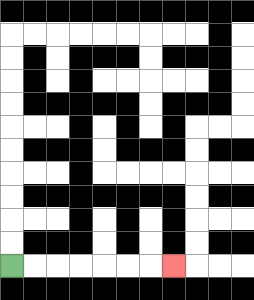{'start': '[0, 11]', 'end': '[7, 11]', 'path_directions': 'R,R,R,R,R,R,R', 'path_coordinates': '[[0, 11], [1, 11], [2, 11], [3, 11], [4, 11], [5, 11], [6, 11], [7, 11]]'}